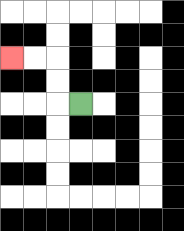{'start': '[3, 4]', 'end': '[0, 2]', 'path_directions': 'L,U,U,L,L', 'path_coordinates': '[[3, 4], [2, 4], [2, 3], [2, 2], [1, 2], [0, 2]]'}